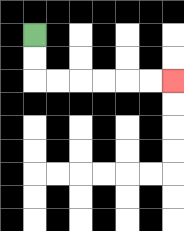{'start': '[1, 1]', 'end': '[7, 3]', 'path_directions': 'D,D,R,R,R,R,R,R', 'path_coordinates': '[[1, 1], [1, 2], [1, 3], [2, 3], [3, 3], [4, 3], [5, 3], [6, 3], [7, 3]]'}